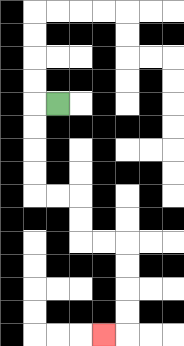{'start': '[2, 4]', 'end': '[4, 14]', 'path_directions': 'L,D,D,D,D,R,R,D,D,R,R,D,D,D,D,L', 'path_coordinates': '[[2, 4], [1, 4], [1, 5], [1, 6], [1, 7], [1, 8], [2, 8], [3, 8], [3, 9], [3, 10], [4, 10], [5, 10], [5, 11], [5, 12], [5, 13], [5, 14], [4, 14]]'}